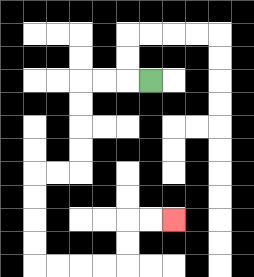{'start': '[6, 3]', 'end': '[7, 9]', 'path_directions': 'L,L,L,D,D,D,D,L,L,D,D,D,D,R,R,R,R,U,U,R,R', 'path_coordinates': '[[6, 3], [5, 3], [4, 3], [3, 3], [3, 4], [3, 5], [3, 6], [3, 7], [2, 7], [1, 7], [1, 8], [1, 9], [1, 10], [1, 11], [2, 11], [3, 11], [4, 11], [5, 11], [5, 10], [5, 9], [6, 9], [7, 9]]'}